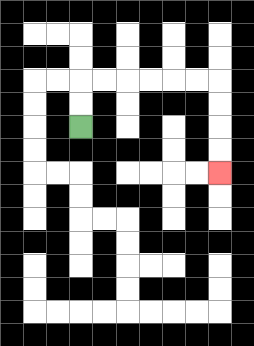{'start': '[3, 5]', 'end': '[9, 7]', 'path_directions': 'U,U,R,R,R,R,R,R,D,D,D,D', 'path_coordinates': '[[3, 5], [3, 4], [3, 3], [4, 3], [5, 3], [6, 3], [7, 3], [8, 3], [9, 3], [9, 4], [9, 5], [9, 6], [9, 7]]'}